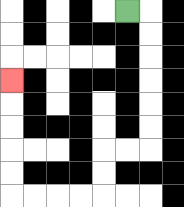{'start': '[5, 0]', 'end': '[0, 3]', 'path_directions': 'R,D,D,D,D,D,D,L,L,D,D,L,L,L,L,U,U,U,U,U', 'path_coordinates': '[[5, 0], [6, 0], [6, 1], [6, 2], [6, 3], [6, 4], [6, 5], [6, 6], [5, 6], [4, 6], [4, 7], [4, 8], [3, 8], [2, 8], [1, 8], [0, 8], [0, 7], [0, 6], [0, 5], [0, 4], [0, 3]]'}